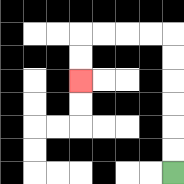{'start': '[7, 7]', 'end': '[3, 3]', 'path_directions': 'U,U,U,U,U,U,L,L,L,L,D,D', 'path_coordinates': '[[7, 7], [7, 6], [7, 5], [7, 4], [7, 3], [7, 2], [7, 1], [6, 1], [5, 1], [4, 1], [3, 1], [3, 2], [3, 3]]'}